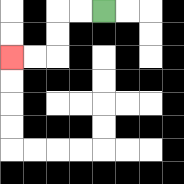{'start': '[4, 0]', 'end': '[0, 2]', 'path_directions': 'L,L,D,D,L,L', 'path_coordinates': '[[4, 0], [3, 0], [2, 0], [2, 1], [2, 2], [1, 2], [0, 2]]'}